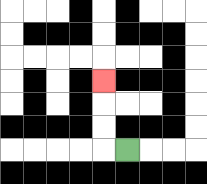{'start': '[5, 6]', 'end': '[4, 3]', 'path_directions': 'L,U,U,U', 'path_coordinates': '[[5, 6], [4, 6], [4, 5], [4, 4], [4, 3]]'}